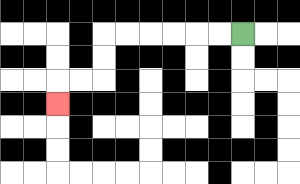{'start': '[10, 1]', 'end': '[2, 4]', 'path_directions': 'L,L,L,L,L,L,D,D,L,L,D', 'path_coordinates': '[[10, 1], [9, 1], [8, 1], [7, 1], [6, 1], [5, 1], [4, 1], [4, 2], [4, 3], [3, 3], [2, 3], [2, 4]]'}